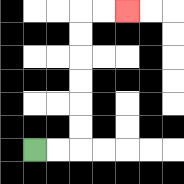{'start': '[1, 6]', 'end': '[5, 0]', 'path_directions': 'R,R,U,U,U,U,U,U,R,R', 'path_coordinates': '[[1, 6], [2, 6], [3, 6], [3, 5], [3, 4], [3, 3], [3, 2], [3, 1], [3, 0], [4, 0], [5, 0]]'}